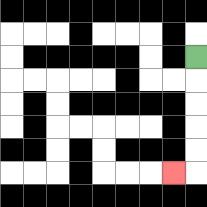{'start': '[8, 2]', 'end': '[7, 7]', 'path_directions': 'D,D,D,D,D,L', 'path_coordinates': '[[8, 2], [8, 3], [8, 4], [8, 5], [8, 6], [8, 7], [7, 7]]'}